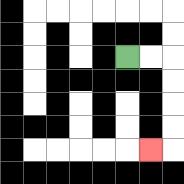{'start': '[5, 2]', 'end': '[6, 6]', 'path_directions': 'R,R,D,D,D,D,L', 'path_coordinates': '[[5, 2], [6, 2], [7, 2], [7, 3], [7, 4], [7, 5], [7, 6], [6, 6]]'}